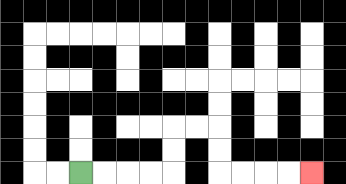{'start': '[3, 7]', 'end': '[13, 7]', 'path_directions': 'R,R,R,R,U,U,R,R,D,D,R,R,R,R', 'path_coordinates': '[[3, 7], [4, 7], [5, 7], [6, 7], [7, 7], [7, 6], [7, 5], [8, 5], [9, 5], [9, 6], [9, 7], [10, 7], [11, 7], [12, 7], [13, 7]]'}